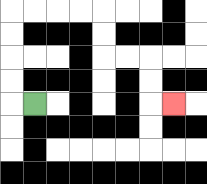{'start': '[1, 4]', 'end': '[7, 4]', 'path_directions': 'L,U,U,U,U,R,R,R,R,D,D,R,R,D,D,R', 'path_coordinates': '[[1, 4], [0, 4], [0, 3], [0, 2], [0, 1], [0, 0], [1, 0], [2, 0], [3, 0], [4, 0], [4, 1], [4, 2], [5, 2], [6, 2], [6, 3], [6, 4], [7, 4]]'}